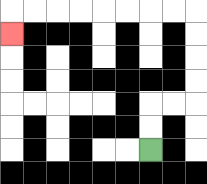{'start': '[6, 6]', 'end': '[0, 1]', 'path_directions': 'U,U,R,R,U,U,U,U,L,L,L,L,L,L,L,L,D', 'path_coordinates': '[[6, 6], [6, 5], [6, 4], [7, 4], [8, 4], [8, 3], [8, 2], [8, 1], [8, 0], [7, 0], [6, 0], [5, 0], [4, 0], [3, 0], [2, 0], [1, 0], [0, 0], [0, 1]]'}